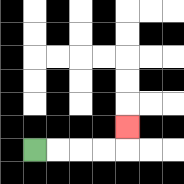{'start': '[1, 6]', 'end': '[5, 5]', 'path_directions': 'R,R,R,R,U', 'path_coordinates': '[[1, 6], [2, 6], [3, 6], [4, 6], [5, 6], [5, 5]]'}